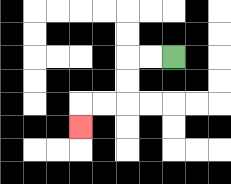{'start': '[7, 2]', 'end': '[3, 5]', 'path_directions': 'L,L,D,D,L,L,D', 'path_coordinates': '[[7, 2], [6, 2], [5, 2], [5, 3], [5, 4], [4, 4], [3, 4], [3, 5]]'}